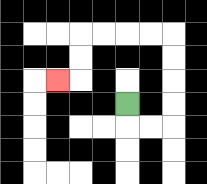{'start': '[5, 4]', 'end': '[2, 3]', 'path_directions': 'D,R,R,U,U,U,U,L,L,L,L,D,D,L', 'path_coordinates': '[[5, 4], [5, 5], [6, 5], [7, 5], [7, 4], [7, 3], [7, 2], [7, 1], [6, 1], [5, 1], [4, 1], [3, 1], [3, 2], [3, 3], [2, 3]]'}